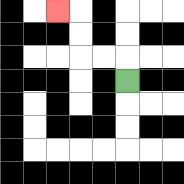{'start': '[5, 3]', 'end': '[2, 0]', 'path_directions': 'U,L,L,U,U,L', 'path_coordinates': '[[5, 3], [5, 2], [4, 2], [3, 2], [3, 1], [3, 0], [2, 0]]'}